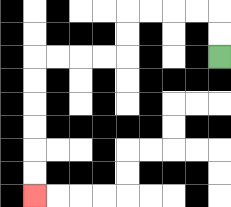{'start': '[9, 2]', 'end': '[1, 8]', 'path_directions': 'U,U,L,L,L,L,D,D,L,L,L,L,D,D,D,D,D,D', 'path_coordinates': '[[9, 2], [9, 1], [9, 0], [8, 0], [7, 0], [6, 0], [5, 0], [5, 1], [5, 2], [4, 2], [3, 2], [2, 2], [1, 2], [1, 3], [1, 4], [1, 5], [1, 6], [1, 7], [1, 8]]'}